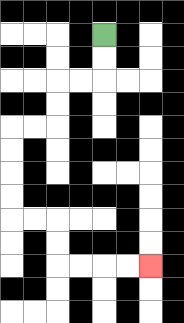{'start': '[4, 1]', 'end': '[6, 11]', 'path_directions': 'D,D,L,L,D,D,L,L,D,D,D,D,R,R,D,D,R,R,R,R', 'path_coordinates': '[[4, 1], [4, 2], [4, 3], [3, 3], [2, 3], [2, 4], [2, 5], [1, 5], [0, 5], [0, 6], [0, 7], [0, 8], [0, 9], [1, 9], [2, 9], [2, 10], [2, 11], [3, 11], [4, 11], [5, 11], [6, 11]]'}